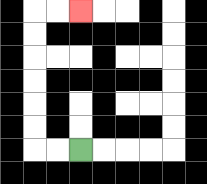{'start': '[3, 6]', 'end': '[3, 0]', 'path_directions': 'L,L,U,U,U,U,U,U,R,R', 'path_coordinates': '[[3, 6], [2, 6], [1, 6], [1, 5], [1, 4], [1, 3], [1, 2], [1, 1], [1, 0], [2, 0], [3, 0]]'}